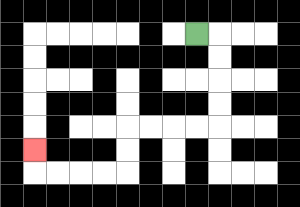{'start': '[8, 1]', 'end': '[1, 6]', 'path_directions': 'R,D,D,D,D,L,L,L,L,D,D,L,L,L,L,U', 'path_coordinates': '[[8, 1], [9, 1], [9, 2], [9, 3], [9, 4], [9, 5], [8, 5], [7, 5], [6, 5], [5, 5], [5, 6], [5, 7], [4, 7], [3, 7], [2, 7], [1, 7], [1, 6]]'}